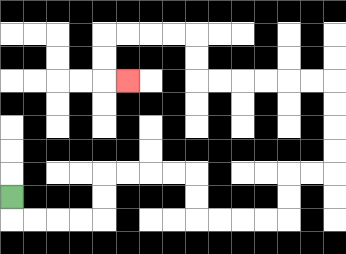{'start': '[0, 8]', 'end': '[5, 3]', 'path_directions': 'D,R,R,R,R,U,U,R,R,R,R,D,D,R,R,R,R,U,U,R,R,U,U,U,U,L,L,L,L,L,L,U,U,L,L,L,L,D,D,R', 'path_coordinates': '[[0, 8], [0, 9], [1, 9], [2, 9], [3, 9], [4, 9], [4, 8], [4, 7], [5, 7], [6, 7], [7, 7], [8, 7], [8, 8], [8, 9], [9, 9], [10, 9], [11, 9], [12, 9], [12, 8], [12, 7], [13, 7], [14, 7], [14, 6], [14, 5], [14, 4], [14, 3], [13, 3], [12, 3], [11, 3], [10, 3], [9, 3], [8, 3], [8, 2], [8, 1], [7, 1], [6, 1], [5, 1], [4, 1], [4, 2], [4, 3], [5, 3]]'}